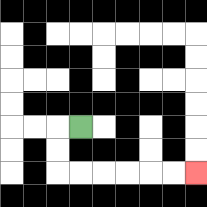{'start': '[3, 5]', 'end': '[8, 7]', 'path_directions': 'L,D,D,R,R,R,R,R,R', 'path_coordinates': '[[3, 5], [2, 5], [2, 6], [2, 7], [3, 7], [4, 7], [5, 7], [6, 7], [7, 7], [8, 7]]'}